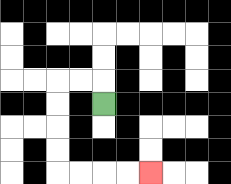{'start': '[4, 4]', 'end': '[6, 7]', 'path_directions': 'U,L,L,D,D,D,D,R,R,R,R', 'path_coordinates': '[[4, 4], [4, 3], [3, 3], [2, 3], [2, 4], [2, 5], [2, 6], [2, 7], [3, 7], [4, 7], [5, 7], [6, 7]]'}